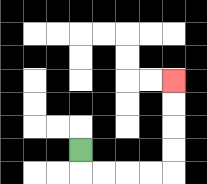{'start': '[3, 6]', 'end': '[7, 3]', 'path_directions': 'D,R,R,R,R,U,U,U,U', 'path_coordinates': '[[3, 6], [3, 7], [4, 7], [5, 7], [6, 7], [7, 7], [7, 6], [7, 5], [7, 4], [7, 3]]'}